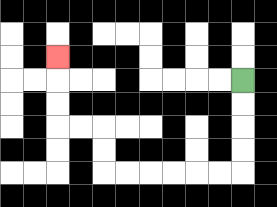{'start': '[10, 3]', 'end': '[2, 2]', 'path_directions': 'D,D,D,D,L,L,L,L,L,L,U,U,L,L,U,U,U', 'path_coordinates': '[[10, 3], [10, 4], [10, 5], [10, 6], [10, 7], [9, 7], [8, 7], [7, 7], [6, 7], [5, 7], [4, 7], [4, 6], [4, 5], [3, 5], [2, 5], [2, 4], [2, 3], [2, 2]]'}